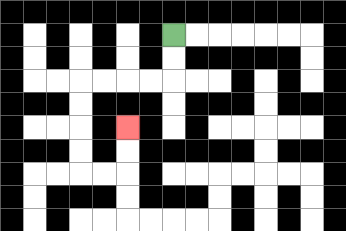{'start': '[7, 1]', 'end': '[5, 5]', 'path_directions': 'D,D,L,L,L,L,D,D,D,D,R,R,U,U', 'path_coordinates': '[[7, 1], [7, 2], [7, 3], [6, 3], [5, 3], [4, 3], [3, 3], [3, 4], [3, 5], [3, 6], [3, 7], [4, 7], [5, 7], [5, 6], [5, 5]]'}